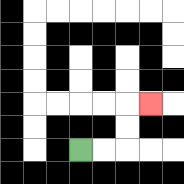{'start': '[3, 6]', 'end': '[6, 4]', 'path_directions': 'R,R,U,U,R', 'path_coordinates': '[[3, 6], [4, 6], [5, 6], [5, 5], [5, 4], [6, 4]]'}